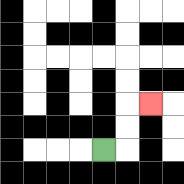{'start': '[4, 6]', 'end': '[6, 4]', 'path_directions': 'R,U,U,R', 'path_coordinates': '[[4, 6], [5, 6], [5, 5], [5, 4], [6, 4]]'}